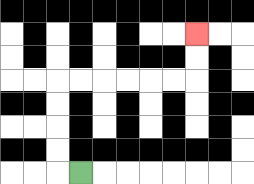{'start': '[3, 7]', 'end': '[8, 1]', 'path_directions': 'L,U,U,U,U,R,R,R,R,R,R,U,U', 'path_coordinates': '[[3, 7], [2, 7], [2, 6], [2, 5], [2, 4], [2, 3], [3, 3], [4, 3], [5, 3], [6, 3], [7, 3], [8, 3], [8, 2], [8, 1]]'}